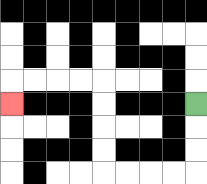{'start': '[8, 4]', 'end': '[0, 4]', 'path_directions': 'D,D,D,L,L,L,L,U,U,U,U,L,L,L,L,D', 'path_coordinates': '[[8, 4], [8, 5], [8, 6], [8, 7], [7, 7], [6, 7], [5, 7], [4, 7], [4, 6], [4, 5], [4, 4], [4, 3], [3, 3], [2, 3], [1, 3], [0, 3], [0, 4]]'}